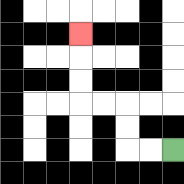{'start': '[7, 6]', 'end': '[3, 1]', 'path_directions': 'L,L,U,U,L,L,U,U,U', 'path_coordinates': '[[7, 6], [6, 6], [5, 6], [5, 5], [5, 4], [4, 4], [3, 4], [3, 3], [3, 2], [3, 1]]'}